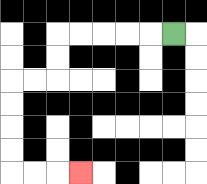{'start': '[7, 1]', 'end': '[3, 7]', 'path_directions': 'L,L,L,L,L,D,D,L,L,D,D,D,D,R,R,R', 'path_coordinates': '[[7, 1], [6, 1], [5, 1], [4, 1], [3, 1], [2, 1], [2, 2], [2, 3], [1, 3], [0, 3], [0, 4], [0, 5], [0, 6], [0, 7], [1, 7], [2, 7], [3, 7]]'}